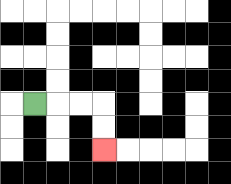{'start': '[1, 4]', 'end': '[4, 6]', 'path_directions': 'R,R,R,D,D', 'path_coordinates': '[[1, 4], [2, 4], [3, 4], [4, 4], [4, 5], [4, 6]]'}